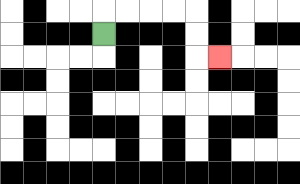{'start': '[4, 1]', 'end': '[9, 2]', 'path_directions': 'U,R,R,R,R,D,D,R', 'path_coordinates': '[[4, 1], [4, 0], [5, 0], [6, 0], [7, 0], [8, 0], [8, 1], [8, 2], [9, 2]]'}